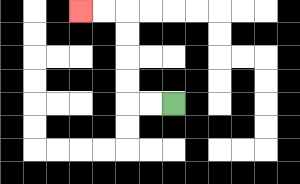{'start': '[7, 4]', 'end': '[3, 0]', 'path_directions': 'L,L,U,U,U,U,L,L', 'path_coordinates': '[[7, 4], [6, 4], [5, 4], [5, 3], [5, 2], [5, 1], [5, 0], [4, 0], [3, 0]]'}